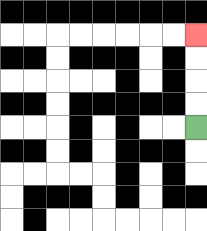{'start': '[8, 5]', 'end': '[8, 1]', 'path_directions': 'U,U,U,U', 'path_coordinates': '[[8, 5], [8, 4], [8, 3], [8, 2], [8, 1]]'}